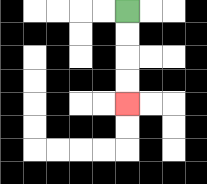{'start': '[5, 0]', 'end': '[5, 4]', 'path_directions': 'D,D,D,D', 'path_coordinates': '[[5, 0], [5, 1], [5, 2], [5, 3], [5, 4]]'}